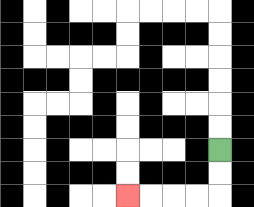{'start': '[9, 6]', 'end': '[5, 8]', 'path_directions': 'D,D,L,L,L,L', 'path_coordinates': '[[9, 6], [9, 7], [9, 8], [8, 8], [7, 8], [6, 8], [5, 8]]'}